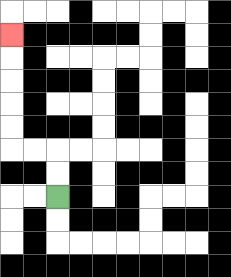{'start': '[2, 8]', 'end': '[0, 1]', 'path_directions': 'U,U,L,L,U,U,U,U,U', 'path_coordinates': '[[2, 8], [2, 7], [2, 6], [1, 6], [0, 6], [0, 5], [0, 4], [0, 3], [0, 2], [0, 1]]'}